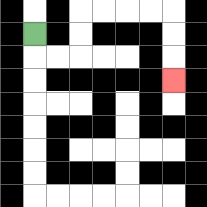{'start': '[1, 1]', 'end': '[7, 3]', 'path_directions': 'D,R,R,U,U,R,R,R,R,D,D,D', 'path_coordinates': '[[1, 1], [1, 2], [2, 2], [3, 2], [3, 1], [3, 0], [4, 0], [5, 0], [6, 0], [7, 0], [7, 1], [7, 2], [7, 3]]'}